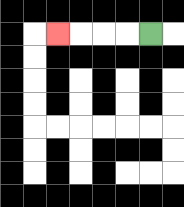{'start': '[6, 1]', 'end': '[2, 1]', 'path_directions': 'L,L,L,L', 'path_coordinates': '[[6, 1], [5, 1], [4, 1], [3, 1], [2, 1]]'}